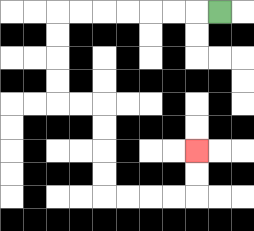{'start': '[9, 0]', 'end': '[8, 6]', 'path_directions': 'L,L,L,L,L,L,L,D,D,D,D,R,R,D,D,D,D,R,R,R,R,U,U', 'path_coordinates': '[[9, 0], [8, 0], [7, 0], [6, 0], [5, 0], [4, 0], [3, 0], [2, 0], [2, 1], [2, 2], [2, 3], [2, 4], [3, 4], [4, 4], [4, 5], [4, 6], [4, 7], [4, 8], [5, 8], [6, 8], [7, 8], [8, 8], [8, 7], [8, 6]]'}